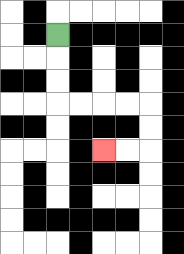{'start': '[2, 1]', 'end': '[4, 6]', 'path_directions': 'D,D,D,R,R,R,R,D,D,L,L', 'path_coordinates': '[[2, 1], [2, 2], [2, 3], [2, 4], [3, 4], [4, 4], [5, 4], [6, 4], [6, 5], [6, 6], [5, 6], [4, 6]]'}